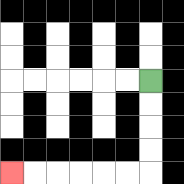{'start': '[6, 3]', 'end': '[0, 7]', 'path_directions': 'D,D,D,D,L,L,L,L,L,L', 'path_coordinates': '[[6, 3], [6, 4], [6, 5], [6, 6], [6, 7], [5, 7], [4, 7], [3, 7], [2, 7], [1, 7], [0, 7]]'}